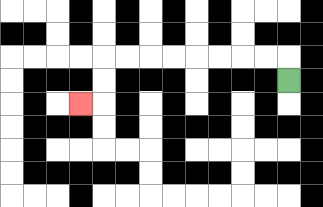{'start': '[12, 3]', 'end': '[3, 4]', 'path_directions': 'U,L,L,L,L,L,L,L,L,D,D,L', 'path_coordinates': '[[12, 3], [12, 2], [11, 2], [10, 2], [9, 2], [8, 2], [7, 2], [6, 2], [5, 2], [4, 2], [4, 3], [4, 4], [3, 4]]'}